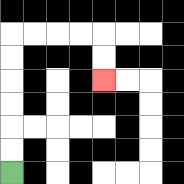{'start': '[0, 7]', 'end': '[4, 3]', 'path_directions': 'U,U,U,U,U,U,R,R,R,R,D,D', 'path_coordinates': '[[0, 7], [0, 6], [0, 5], [0, 4], [0, 3], [0, 2], [0, 1], [1, 1], [2, 1], [3, 1], [4, 1], [4, 2], [4, 3]]'}